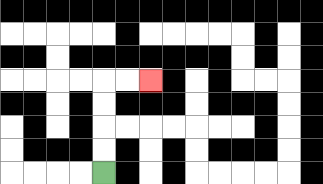{'start': '[4, 7]', 'end': '[6, 3]', 'path_directions': 'U,U,U,U,R,R', 'path_coordinates': '[[4, 7], [4, 6], [4, 5], [4, 4], [4, 3], [5, 3], [6, 3]]'}